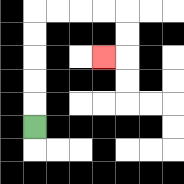{'start': '[1, 5]', 'end': '[4, 2]', 'path_directions': 'U,U,U,U,U,R,R,R,R,D,D,L', 'path_coordinates': '[[1, 5], [1, 4], [1, 3], [1, 2], [1, 1], [1, 0], [2, 0], [3, 0], [4, 0], [5, 0], [5, 1], [5, 2], [4, 2]]'}